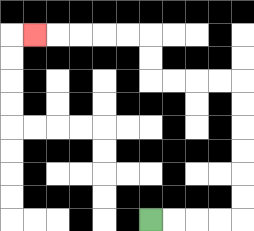{'start': '[6, 9]', 'end': '[1, 1]', 'path_directions': 'R,R,R,R,U,U,U,U,U,U,L,L,L,L,U,U,L,L,L,L,L', 'path_coordinates': '[[6, 9], [7, 9], [8, 9], [9, 9], [10, 9], [10, 8], [10, 7], [10, 6], [10, 5], [10, 4], [10, 3], [9, 3], [8, 3], [7, 3], [6, 3], [6, 2], [6, 1], [5, 1], [4, 1], [3, 1], [2, 1], [1, 1]]'}